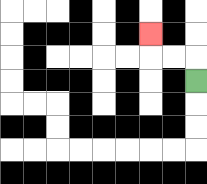{'start': '[8, 3]', 'end': '[6, 1]', 'path_directions': 'U,L,L,U', 'path_coordinates': '[[8, 3], [8, 2], [7, 2], [6, 2], [6, 1]]'}